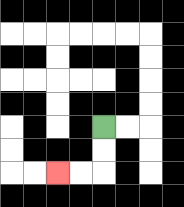{'start': '[4, 5]', 'end': '[2, 7]', 'path_directions': 'D,D,L,L', 'path_coordinates': '[[4, 5], [4, 6], [4, 7], [3, 7], [2, 7]]'}